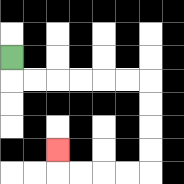{'start': '[0, 2]', 'end': '[2, 6]', 'path_directions': 'D,R,R,R,R,R,R,D,D,D,D,L,L,L,L,U', 'path_coordinates': '[[0, 2], [0, 3], [1, 3], [2, 3], [3, 3], [4, 3], [5, 3], [6, 3], [6, 4], [6, 5], [6, 6], [6, 7], [5, 7], [4, 7], [3, 7], [2, 7], [2, 6]]'}